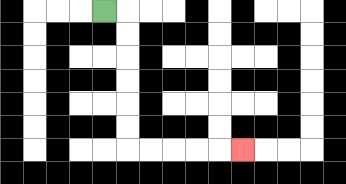{'start': '[4, 0]', 'end': '[10, 6]', 'path_directions': 'R,D,D,D,D,D,D,R,R,R,R,R', 'path_coordinates': '[[4, 0], [5, 0], [5, 1], [5, 2], [5, 3], [5, 4], [5, 5], [5, 6], [6, 6], [7, 6], [8, 6], [9, 6], [10, 6]]'}